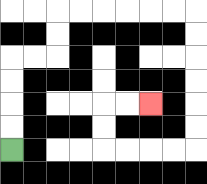{'start': '[0, 6]', 'end': '[6, 4]', 'path_directions': 'U,U,U,U,R,R,U,U,R,R,R,R,R,R,D,D,D,D,D,D,L,L,L,L,U,U,R,R', 'path_coordinates': '[[0, 6], [0, 5], [0, 4], [0, 3], [0, 2], [1, 2], [2, 2], [2, 1], [2, 0], [3, 0], [4, 0], [5, 0], [6, 0], [7, 0], [8, 0], [8, 1], [8, 2], [8, 3], [8, 4], [8, 5], [8, 6], [7, 6], [6, 6], [5, 6], [4, 6], [4, 5], [4, 4], [5, 4], [6, 4]]'}